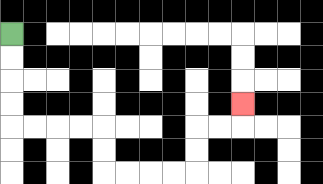{'start': '[0, 1]', 'end': '[10, 4]', 'path_directions': 'D,D,D,D,R,R,R,R,D,D,R,R,R,R,U,U,R,R,U', 'path_coordinates': '[[0, 1], [0, 2], [0, 3], [0, 4], [0, 5], [1, 5], [2, 5], [3, 5], [4, 5], [4, 6], [4, 7], [5, 7], [6, 7], [7, 7], [8, 7], [8, 6], [8, 5], [9, 5], [10, 5], [10, 4]]'}